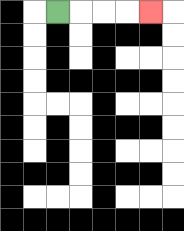{'start': '[2, 0]', 'end': '[6, 0]', 'path_directions': 'R,R,R,R', 'path_coordinates': '[[2, 0], [3, 0], [4, 0], [5, 0], [6, 0]]'}